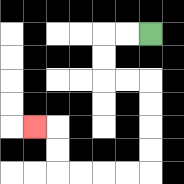{'start': '[6, 1]', 'end': '[1, 5]', 'path_directions': 'L,L,D,D,R,R,D,D,D,D,L,L,L,L,U,U,L', 'path_coordinates': '[[6, 1], [5, 1], [4, 1], [4, 2], [4, 3], [5, 3], [6, 3], [6, 4], [6, 5], [6, 6], [6, 7], [5, 7], [4, 7], [3, 7], [2, 7], [2, 6], [2, 5], [1, 5]]'}